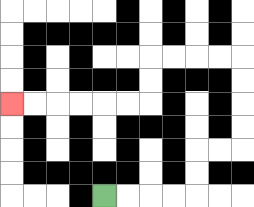{'start': '[4, 8]', 'end': '[0, 4]', 'path_directions': 'R,R,R,R,U,U,R,R,U,U,U,U,L,L,L,L,D,D,L,L,L,L,L,L', 'path_coordinates': '[[4, 8], [5, 8], [6, 8], [7, 8], [8, 8], [8, 7], [8, 6], [9, 6], [10, 6], [10, 5], [10, 4], [10, 3], [10, 2], [9, 2], [8, 2], [7, 2], [6, 2], [6, 3], [6, 4], [5, 4], [4, 4], [3, 4], [2, 4], [1, 4], [0, 4]]'}